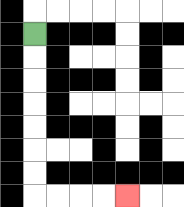{'start': '[1, 1]', 'end': '[5, 8]', 'path_directions': 'D,D,D,D,D,D,D,R,R,R,R', 'path_coordinates': '[[1, 1], [1, 2], [1, 3], [1, 4], [1, 5], [1, 6], [1, 7], [1, 8], [2, 8], [3, 8], [4, 8], [5, 8]]'}